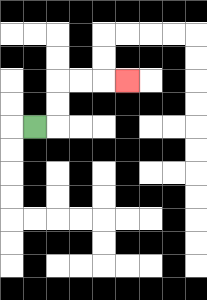{'start': '[1, 5]', 'end': '[5, 3]', 'path_directions': 'R,U,U,R,R,R', 'path_coordinates': '[[1, 5], [2, 5], [2, 4], [2, 3], [3, 3], [4, 3], [5, 3]]'}